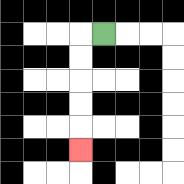{'start': '[4, 1]', 'end': '[3, 6]', 'path_directions': 'L,D,D,D,D,D', 'path_coordinates': '[[4, 1], [3, 1], [3, 2], [3, 3], [3, 4], [3, 5], [3, 6]]'}